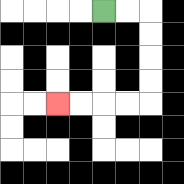{'start': '[4, 0]', 'end': '[2, 4]', 'path_directions': 'R,R,D,D,D,D,L,L,L,L', 'path_coordinates': '[[4, 0], [5, 0], [6, 0], [6, 1], [6, 2], [6, 3], [6, 4], [5, 4], [4, 4], [3, 4], [2, 4]]'}